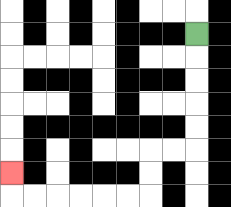{'start': '[8, 1]', 'end': '[0, 7]', 'path_directions': 'D,D,D,D,D,L,L,D,D,L,L,L,L,L,L,U', 'path_coordinates': '[[8, 1], [8, 2], [8, 3], [8, 4], [8, 5], [8, 6], [7, 6], [6, 6], [6, 7], [6, 8], [5, 8], [4, 8], [3, 8], [2, 8], [1, 8], [0, 8], [0, 7]]'}